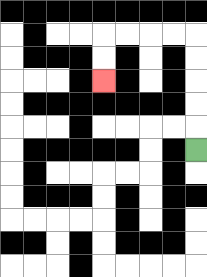{'start': '[8, 6]', 'end': '[4, 3]', 'path_directions': 'U,U,U,U,U,L,L,L,L,D,D', 'path_coordinates': '[[8, 6], [8, 5], [8, 4], [8, 3], [8, 2], [8, 1], [7, 1], [6, 1], [5, 1], [4, 1], [4, 2], [4, 3]]'}